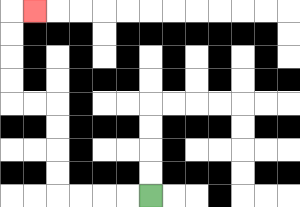{'start': '[6, 8]', 'end': '[1, 0]', 'path_directions': 'L,L,L,L,U,U,U,U,L,L,U,U,U,U,R', 'path_coordinates': '[[6, 8], [5, 8], [4, 8], [3, 8], [2, 8], [2, 7], [2, 6], [2, 5], [2, 4], [1, 4], [0, 4], [0, 3], [0, 2], [0, 1], [0, 0], [1, 0]]'}